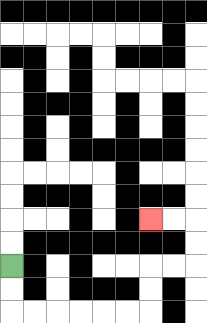{'start': '[0, 11]', 'end': '[6, 9]', 'path_directions': 'D,D,R,R,R,R,R,R,U,U,R,R,U,U,L,L', 'path_coordinates': '[[0, 11], [0, 12], [0, 13], [1, 13], [2, 13], [3, 13], [4, 13], [5, 13], [6, 13], [6, 12], [6, 11], [7, 11], [8, 11], [8, 10], [8, 9], [7, 9], [6, 9]]'}